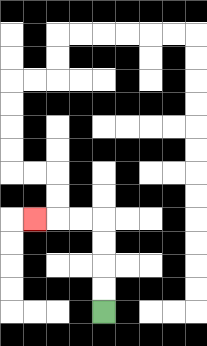{'start': '[4, 13]', 'end': '[1, 9]', 'path_directions': 'U,U,U,U,L,L,L', 'path_coordinates': '[[4, 13], [4, 12], [4, 11], [4, 10], [4, 9], [3, 9], [2, 9], [1, 9]]'}